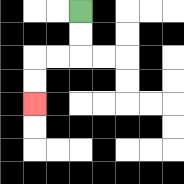{'start': '[3, 0]', 'end': '[1, 4]', 'path_directions': 'D,D,L,L,D,D', 'path_coordinates': '[[3, 0], [3, 1], [3, 2], [2, 2], [1, 2], [1, 3], [1, 4]]'}